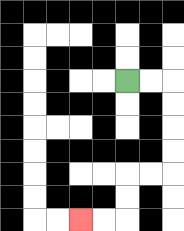{'start': '[5, 3]', 'end': '[3, 9]', 'path_directions': 'R,R,D,D,D,D,L,L,D,D,L,L', 'path_coordinates': '[[5, 3], [6, 3], [7, 3], [7, 4], [7, 5], [7, 6], [7, 7], [6, 7], [5, 7], [5, 8], [5, 9], [4, 9], [3, 9]]'}